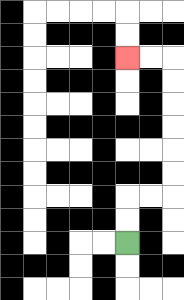{'start': '[5, 10]', 'end': '[5, 2]', 'path_directions': 'U,U,R,R,U,U,U,U,U,U,L,L', 'path_coordinates': '[[5, 10], [5, 9], [5, 8], [6, 8], [7, 8], [7, 7], [7, 6], [7, 5], [7, 4], [7, 3], [7, 2], [6, 2], [5, 2]]'}